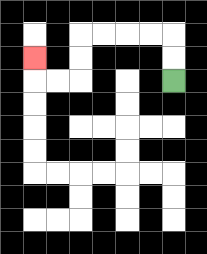{'start': '[7, 3]', 'end': '[1, 2]', 'path_directions': 'U,U,L,L,L,L,D,D,L,L,U', 'path_coordinates': '[[7, 3], [7, 2], [7, 1], [6, 1], [5, 1], [4, 1], [3, 1], [3, 2], [3, 3], [2, 3], [1, 3], [1, 2]]'}